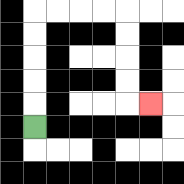{'start': '[1, 5]', 'end': '[6, 4]', 'path_directions': 'U,U,U,U,U,R,R,R,R,D,D,D,D,R', 'path_coordinates': '[[1, 5], [1, 4], [1, 3], [1, 2], [1, 1], [1, 0], [2, 0], [3, 0], [4, 0], [5, 0], [5, 1], [5, 2], [5, 3], [5, 4], [6, 4]]'}